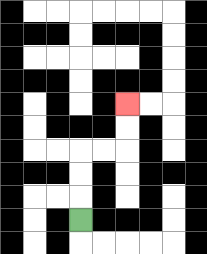{'start': '[3, 9]', 'end': '[5, 4]', 'path_directions': 'U,U,U,R,R,U,U', 'path_coordinates': '[[3, 9], [3, 8], [3, 7], [3, 6], [4, 6], [5, 6], [5, 5], [5, 4]]'}